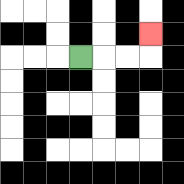{'start': '[3, 2]', 'end': '[6, 1]', 'path_directions': 'R,R,R,U', 'path_coordinates': '[[3, 2], [4, 2], [5, 2], [6, 2], [6, 1]]'}